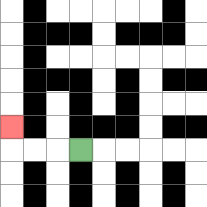{'start': '[3, 6]', 'end': '[0, 5]', 'path_directions': 'L,L,L,U', 'path_coordinates': '[[3, 6], [2, 6], [1, 6], [0, 6], [0, 5]]'}